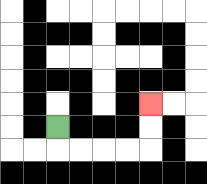{'start': '[2, 5]', 'end': '[6, 4]', 'path_directions': 'D,R,R,R,R,U,U', 'path_coordinates': '[[2, 5], [2, 6], [3, 6], [4, 6], [5, 6], [6, 6], [6, 5], [6, 4]]'}